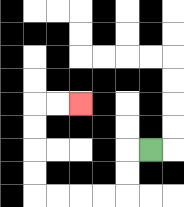{'start': '[6, 6]', 'end': '[3, 4]', 'path_directions': 'L,D,D,L,L,L,L,U,U,U,U,R,R', 'path_coordinates': '[[6, 6], [5, 6], [5, 7], [5, 8], [4, 8], [3, 8], [2, 8], [1, 8], [1, 7], [1, 6], [1, 5], [1, 4], [2, 4], [3, 4]]'}